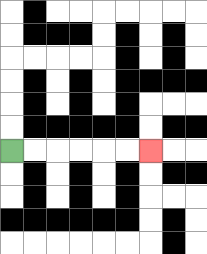{'start': '[0, 6]', 'end': '[6, 6]', 'path_directions': 'R,R,R,R,R,R', 'path_coordinates': '[[0, 6], [1, 6], [2, 6], [3, 6], [4, 6], [5, 6], [6, 6]]'}